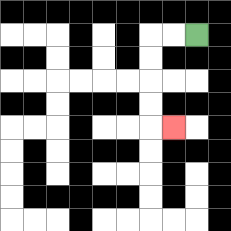{'start': '[8, 1]', 'end': '[7, 5]', 'path_directions': 'L,L,D,D,D,D,R', 'path_coordinates': '[[8, 1], [7, 1], [6, 1], [6, 2], [6, 3], [6, 4], [6, 5], [7, 5]]'}